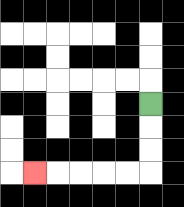{'start': '[6, 4]', 'end': '[1, 7]', 'path_directions': 'D,D,D,L,L,L,L,L', 'path_coordinates': '[[6, 4], [6, 5], [6, 6], [6, 7], [5, 7], [4, 7], [3, 7], [2, 7], [1, 7]]'}